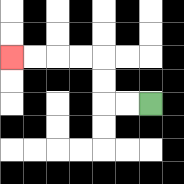{'start': '[6, 4]', 'end': '[0, 2]', 'path_directions': 'L,L,U,U,L,L,L,L', 'path_coordinates': '[[6, 4], [5, 4], [4, 4], [4, 3], [4, 2], [3, 2], [2, 2], [1, 2], [0, 2]]'}